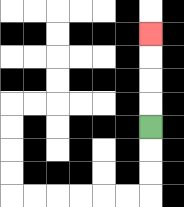{'start': '[6, 5]', 'end': '[6, 1]', 'path_directions': 'U,U,U,U', 'path_coordinates': '[[6, 5], [6, 4], [6, 3], [6, 2], [6, 1]]'}